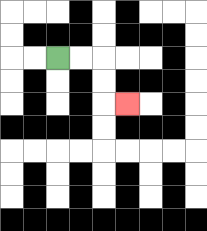{'start': '[2, 2]', 'end': '[5, 4]', 'path_directions': 'R,R,D,D,R', 'path_coordinates': '[[2, 2], [3, 2], [4, 2], [4, 3], [4, 4], [5, 4]]'}